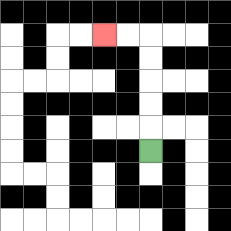{'start': '[6, 6]', 'end': '[4, 1]', 'path_directions': 'U,U,U,U,U,L,L', 'path_coordinates': '[[6, 6], [6, 5], [6, 4], [6, 3], [6, 2], [6, 1], [5, 1], [4, 1]]'}